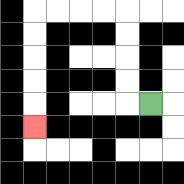{'start': '[6, 4]', 'end': '[1, 5]', 'path_directions': 'L,U,U,U,U,L,L,L,L,D,D,D,D,D', 'path_coordinates': '[[6, 4], [5, 4], [5, 3], [5, 2], [5, 1], [5, 0], [4, 0], [3, 0], [2, 0], [1, 0], [1, 1], [1, 2], [1, 3], [1, 4], [1, 5]]'}